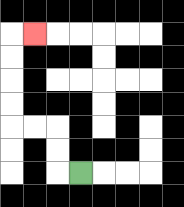{'start': '[3, 7]', 'end': '[1, 1]', 'path_directions': 'L,U,U,L,L,U,U,U,U,R', 'path_coordinates': '[[3, 7], [2, 7], [2, 6], [2, 5], [1, 5], [0, 5], [0, 4], [0, 3], [0, 2], [0, 1], [1, 1]]'}